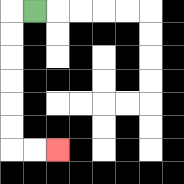{'start': '[1, 0]', 'end': '[2, 6]', 'path_directions': 'L,D,D,D,D,D,D,R,R', 'path_coordinates': '[[1, 0], [0, 0], [0, 1], [0, 2], [0, 3], [0, 4], [0, 5], [0, 6], [1, 6], [2, 6]]'}